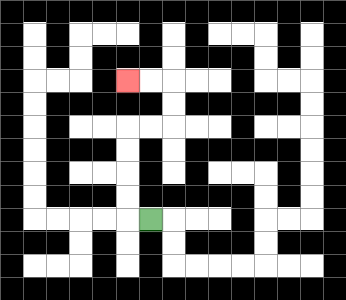{'start': '[6, 9]', 'end': '[5, 3]', 'path_directions': 'L,U,U,U,U,R,R,U,U,L,L', 'path_coordinates': '[[6, 9], [5, 9], [5, 8], [5, 7], [5, 6], [5, 5], [6, 5], [7, 5], [7, 4], [7, 3], [6, 3], [5, 3]]'}